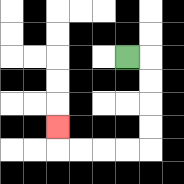{'start': '[5, 2]', 'end': '[2, 5]', 'path_directions': 'R,D,D,D,D,L,L,L,L,U', 'path_coordinates': '[[5, 2], [6, 2], [6, 3], [6, 4], [6, 5], [6, 6], [5, 6], [4, 6], [3, 6], [2, 6], [2, 5]]'}